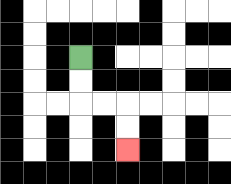{'start': '[3, 2]', 'end': '[5, 6]', 'path_directions': 'D,D,R,R,D,D', 'path_coordinates': '[[3, 2], [3, 3], [3, 4], [4, 4], [5, 4], [5, 5], [5, 6]]'}